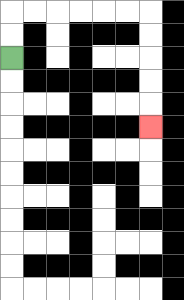{'start': '[0, 2]', 'end': '[6, 5]', 'path_directions': 'U,U,R,R,R,R,R,R,D,D,D,D,D', 'path_coordinates': '[[0, 2], [0, 1], [0, 0], [1, 0], [2, 0], [3, 0], [4, 0], [5, 0], [6, 0], [6, 1], [6, 2], [6, 3], [6, 4], [6, 5]]'}